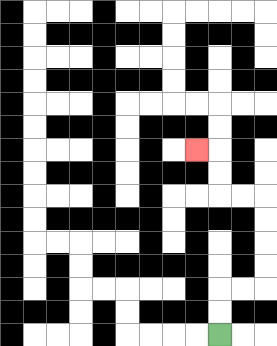{'start': '[9, 14]', 'end': '[8, 6]', 'path_directions': 'U,U,R,R,U,U,U,U,L,L,U,U,L', 'path_coordinates': '[[9, 14], [9, 13], [9, 12], [10, 12], [11, 12], [11, 11], [11, 10], [11, 9], [11, 8], [10, 8], [9, 8], [9, 7], [9, 6], [8, 6]]'}